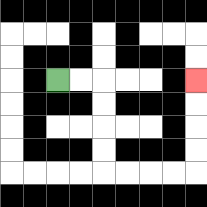{'start': '[2, 3]', 'end': '[8, 3]', 'path_directions': 'R,R,D,D,D,D,R,R,R,R,U,U,U,U', 'path_coordinates': '[[2, 3], [3, 3], [4, 3], [4, 4], [4, 5], [4, 6], [4, 7], [5, 7], [6, 7], [7, 7], [8, 7], [8, 6], [8, 5], [8, 4], [8, 3]]'}